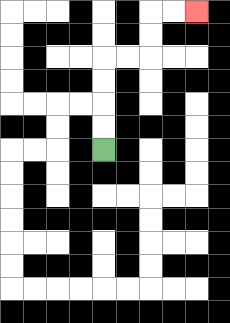{'start': '[4, 6]', 'end': '[8, 0]', 'path_directions': 'U,U,U,U,R,R,U,U,R,R', 'path_coordinates': '[[4, 6], [4, 5], [4, 4], [4, 3], [4, 2], [5, 2], [6, 2], [6, 1], [6, 0], [7, 0], [8, 0]]'}